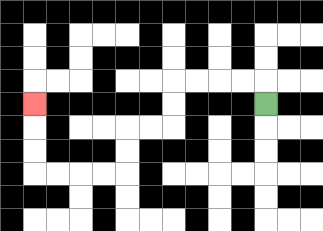{'start': '[11, 4]', 'end': '[1, 4]', 'path_directions': 'U,L,L,L,L,D,D,L,L,D,D,L,L,L,L,U,U,U', 'path_coordinates': '[[11, 4], [11, 3], [10, 3], [9, 3], [8, 3], [7, 3], [7, 4], [7, 5], [6, 5], [5, 5], [5, 6], [5, 7], [4, 7], [3, 7], [2, 7], [1, 7], [1, 6], [1, 5], [1, 4]]'}